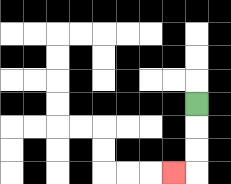{'start': '[8, 4]', 'end': '[7, 7]', 'path_directions': 'D,D,D,L', 'path_coordinates': '[[8, 4], [8, 5], [8, 6], [8, 7], [7, 7]]'}